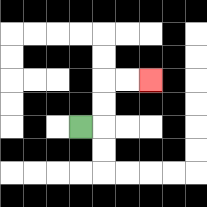{'start': '[3, 5]', 'end': '[6, 3]', 'path_directions': 'R,U,U,R,R', 'path_coordinates': '[[3, 5], [4, 5], [4, 4], [4, 3], [5, 3], [6, 3]]'}